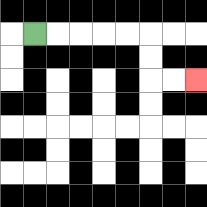{'start': '[1, 1]', 'end': '[8, 3]', 'path_directions': 'R,R,R,R,R,D,D,R,R', 'path_coordinates': '[[1, 1], [2, 1], [3, 1], [4, 1], [5, 1], [6, 1], [6, 2], [6, 3], [7, 3], [8, 3]]'}